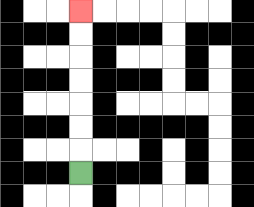{'start': '[3, 7]', 'end': '[3, 0]', 'path_directions': 'U,U,U,U,U,U,U', 'path_coordinates': '[[3, 7], [3, 6], [3, 5], [3, 4], [3, 3], [3, 2], [3, 1], [3, 0]]'}